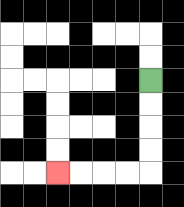{'start': '[6, 3]', 'end': '[2, 7]', 'path_directions': 'D,D,D,D,L,L,L,L', 'path_coordinates': '[[6, 3], [6, 4], [6, 5], [6, 6], [6, 7], [5, 7], [4, 7], [3, 7], [2, 7]]'}